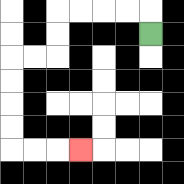{'start': '[6, 1]', 'end': '[3, 6]', 'path_directions': 'U,L,L,L,L,D,D,L,L,D,D,D,D,R,R,R', 'path_coordinates': '[[6, 1], [6, 0], [5, 0], [4, 0], [3, 0], [2, 0], [2, 1], [2, 2], [1, 2], [0, 2], [0, 3], [0, 4], [0, 5], [0, 6], [1, 6], [2, 6], [3, 6]]'}